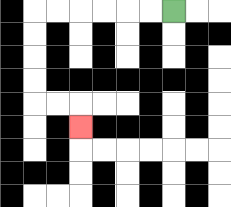{'start': '[7, 0]', 'end': '[3, 5]', 'path_directions': 'L,L,L,L,L,L,D,D,D,D,R,R,D', 'path_coordinates': '[[7, 0], [6, 0], [5, 0], [4, 0], [3, 0], [2, 0], [1, 0], [1, 1], [1, 2], [1, 3], [1, 4], [2, 4], [3, 4], [3, 5]]'}